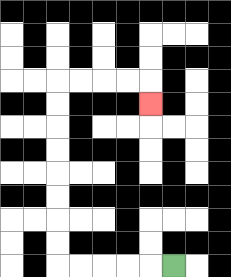{'start': '[7, 11]', 'end': '[6, 4]', 'path_directions': 'L,L,L,L,L,U,U,U,U,U,U,U,U,R,R,R,R,D', 'path_coordinates': '[[7, 11], [6, 11], [5, 11], [4, 11], [3, 11], [2, 11], [2, 10], [2, 9], [2, 8], [2, 7], [2, 6], [2, 5], [2, 4], [2, 3], [3, 3], [4, 3], [5, 3], [6, 3], [6, 4]]'}